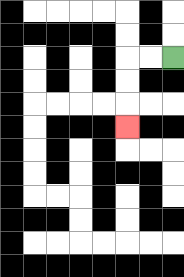{'start': '[7, 2]', 'end': '[5, 5]', 'path_directions': 'L,L,D,D,D', 'path_coordinates': '[[7, 2], [6, 2], [5, 2], [5, 3], [5, 4], [5, 5]]'}